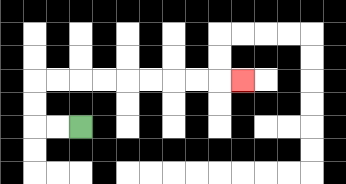{'start': '[3, 5]', 'end': '[10, 3]', 'path_directions': 'L,L,U,U,R,R,R,R,R,R,R,R,R', 'path_coordinates': '[[3, 5], [2, 5], [1, 5], [1, 4], [1, 3], [2, 3], [3, 3], [4, 3], [5, 3], [6, 3], [7, 3], [8, 3], [9, 3], [10, 3]]'}